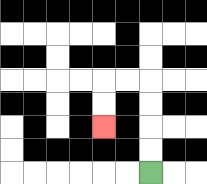{'start': '[6, 7]', 'end': '[4, 5]', 'path_directions': 'U,U,U,U,L,L,D,D', 'path_coordinates': '[[6, 7], [6, 6], [6, 5], [6, 4], [6, 3], [5, 3], [4, 3], [4, 4], [4, 5]]'}